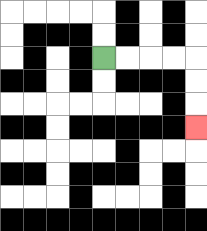{'start': '[4, 2]', 'end': '[8, 5]', 'path_directions': 'R,R,R,R,D,D,D', 'path_coordinates': '[[4, 2], [5, 2], [6, 2], [7, 2], [8, 2], [8, 3], [8, 4], [8, 5]]'}